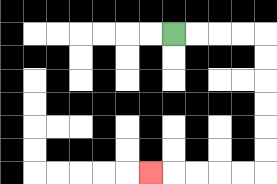{'start': '[7, 1]', 'end': '[6, 7]', 'path_directions': 'R,R,R,R,D,D,D,D,D,D,L,L,L,L,L', 'path_coordinates': '[[7, 1], [8, 1], [9, 1], [10, 1], [11, 1], [11, 2], [11, 3], [11, 4], [11, 5], [11, 6], [11, 7], [10, 7], [9, 7], [8, 7], [7, 7], [6, 7]]'}